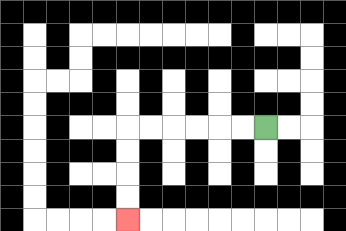{'start': '[11, 5]', 'end': '[5, 9]', 'path_directions': 'L,L,L,L,L,L,D,D,D,D', 'path_coordinates': '[[11, 5], [10, 5], [9, 5], [8, 5], [7, 5], [6, 5], [5, 5], [5, 6], [5, 7], [5, 8], [5, 9]]'}